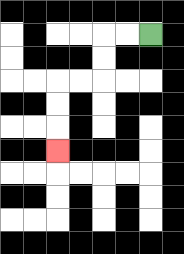{'start': '[6, 1]', 'end': '[2, 6]', 'path_directions': 'L,L,D,D,L,L,D,D,D', 'path_coordinates': '[[6, 1], [5, 1], [4, 1], [4, 2], [4, 3], [3, 3], [2, 3], [2, 4], [2, 5], [2, 6]]'}